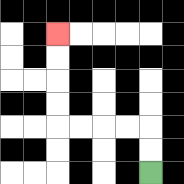{'start': '[6, 7]', 'end': '[2, 1]', 'path_directions': 'U,U,L,L,L,L,U,U,U,U', 'path_coordinates': '[[6, 7], [6, 6], [6, 5], [5, 5], [4, 5], [3, 5], [2, 5], [2, 4], [2, 3], [2, 2], [2, 1]]'}